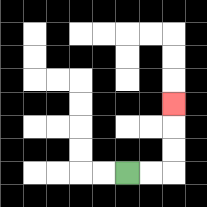{'start': '[5, 7]', 'end': '[7, 4]', 'path_directions': 'R,R,U,U,U', 'path_coordinates': '[[5, 7], [6, 7], [7, 7], [7, 6], [7, 5], [7, 4]]'}